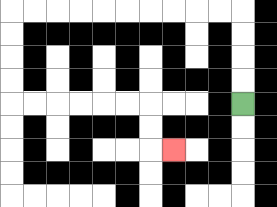{'start': '[10, 4]', 'end': '[7, 6]', 'path_directions': 'U,U,U,U,L,L,L,L,L,L,L,L,L,L,D,D,D,D,R,R,R,R,R,R,D,D,R', 'path_coordinates': '[[10, 4], [10, 3], [10, 2], [10, 1], [10, 0], [9, 0], [8, 0], [7, 0], [6, 0], [5, 0], [4, 0], [3, 0], [2, 0], [1, 0], [0, 0], [0, 1], [0, 2], [0, 3], [0, 4], [1, 4], [2, 4], [3, 4], [4, 4], [5, 4], [6, 4], [6, 5], [6, 6], [7, 6]]'}